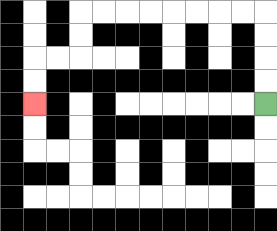{'start': '[11, 4]', 'end': '[1, 4]', 'path_directions': 'U,U,U,U,L,L,L,L,L,L,L,L,D,D,L,L,D,D', 'path_coordinates': '[[11, 4], [11, 3], [11, 2], [11, 1], [11, 0], [10, 0], [9, 0], [8, 0], [7, 0], [6, 0], [5, 0], [4, 0], [3, 0], [3, 1], [3, 2], [2, 2], [1, 2], [1, 3], [1, 4]]'}